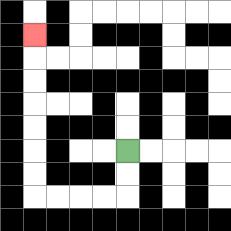{'start': '[5, 6]', 'end': '[1, 1]', 'path_directions': 'D,D,L,L,L,L,U,U,U,U,U,U,U', 'path_coordinates': '[[5, 6], [5, 7], [5, 8], [4, 8], [3, 8], [2, 8], [1, 8], [1, 7], [1, 6], [1, 5], [1, 4], [1, 3], [1, 2], [1, 1]]'}